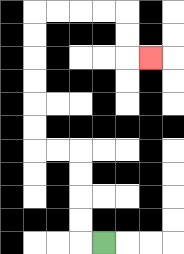{'start': '[4, 10]', 'end': '[6, 2]', 'path_directions': 'L,U,U,U,U,L,L,U,U,U,U,U,U,R,R,R,R,D,D,R', 'path_coordinates': '[[4, 10], [3, 10], [3, 9], [3, 8], [3, 7], [3, 6], [2, 6], [1, 6], [1, 5], [1, 4], [1, 3], [1, 2], [1, 1], [1, 0], [2, 0], [3, 0], [4, 0], [5, 0], [5, 1], [5, 2], [6, 2]]'}